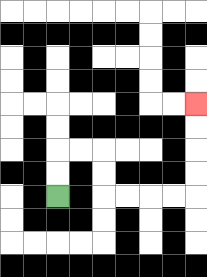{'start': '[2, 8]', 'end': '[8, 4]', 'path_directions': 'U,U,R,R,D,D,R,R,R,R,U,U,U,U', 'path_coordinates': '[[2, 8], [2, 7], [2, 6], [3, 6], [4, 6], [4, 7], [4, 8], [5, 8], [6, 8], [7, 8], [8, 8], [8, 7], [8, 6], [8, 5], [8, 4]]'}